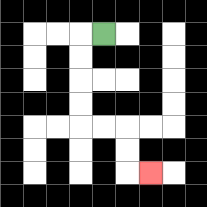{'start': '[4, 1]', 'end': '[6, 7]', 'path_directions': 'L,D,D,D,D,R,R,D,D,R', 'path_coordinates': '[[4, 1], [3, 1], [3, 2], [3, 3], [3, 4], [3, 5], [4, 5], [5, 5], [5, 6], [5, 7], [6, 7]]'}